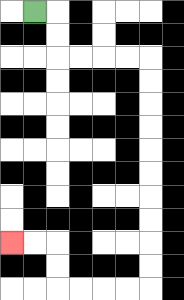{'start': '[1, 0]', 'end': '[0, 10]', 'path_directions': 'R,D,D,R,R,R,R,D,D,D,D,D,D,D,D,D,D,L,L,L,L,U,U,L,L', 'path_coordinates': '[[1, 0], [2, 0], [2, 1], [2, 2], [3, 2], [4, 2], [5, 2], [6, 2], [6, 3], [6, 4], [6, 5], [6, 6], [6, 7], [6, 8], [6, 9], [6, 10], [6, 11], [6, 12], [5, 12], [4, 12], [3, 12], [2, 12], [2, 11], [2, 10], [1, 10], [0, 10]]'}